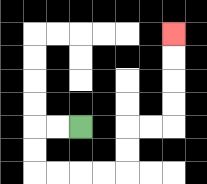{'start': '[3, 5]', 'end': '[7, 1]', 'path_directions': 'L,L,D,D,R,R,R,R,U,U,R,R,U,U,U,U', 'path_coordinates': '[[3, 5], [2, 5], [1, 5], [1, 6], [1, 7], [2, 7], [3, 7], [4, 7], [5, 7], [5, 6], [5, 5], [6, 5], [7, 5], [7, 4], [7, 3], [7, 2], [7, 1]]'}